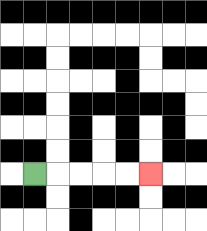{'start': '[1, 7]', 'end': '[6, 7]', 'path_directions': 'R,R,R,R,R', 'path_coordinates': '[[1, 7], [2, 7], [3, 7], [4, 7], [5, 7], [6, 7]]'}